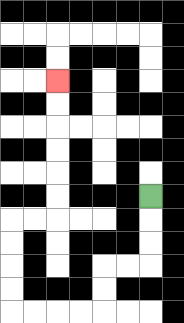{'start': '[6, 8]', 'end': '[2, 3]', 'path_directions': 'D,D,D,L,L,D,D,L,L,L,L,U,U,U,U,R,R,U,U,U,U,U,U', 'path_coordinates': '[[6, 8], [6, 9], [6, 10], [6, 11], [5, 11], [4, 11], [4, 12], [4, 13], [3, 13], [2, 13], [1, 13], [0, 13], [0, 12], [0, 11], [0, 10], [0, 9], [1, 9], [2, 9], [2, 8], [2, 7], [2, 6], [2, 5], [2, 4], [2, 3]]'}